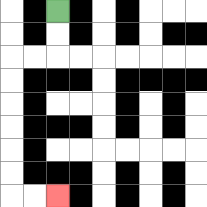{'start': '[2, 0]', 'end': '[2, 8]', 'path_directions': 'D,D,L,L,D,D,D,D,D,D,R,R', 'path_coordinates': '[[2, 0], [2, 1], [2, 2], [1, 2], [0, 2], [0, 3], [0, 4], [0, 5], [0, 6], [0, 7], [0, 8], [1, 8], [2, 8]]'}